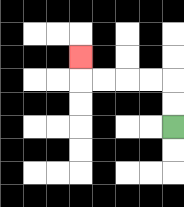{'start': '[7, 5]', 'end': '[3, 2]', 'path_directions': 'U,U,L,L,L,L,U', 'path_coordinates': '[[7, 5], [7, 4], [7, 3], [6, 3], [5, 3], [4, 3], [3, 3], [3, 2]]'}